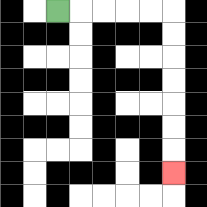{'start': '[2, 0]', 'end': '[7, 7]', 'path_directions': 'R,R,R,R,R,D,D,D,D,D,D,D', 'path_coordinates': '[[2, 0], [3, 0], [4, 0], [5, 0], [6, 0], [7, 0], [7, 1], [7, 2], [7, 3], [7, 4], [7, 5], [7, 6], [7, 7]]'}